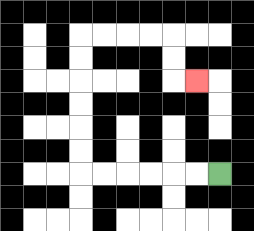{'start': '[9, 7]', 'end': '[8, 3]', 'path_directions': 'L,L,L,L,L,L,U,U,U,U,U,U,R,R,R,R,D,D,R', 'path_coordinates': '[[9, 7], [8, 7], [7, 7], [6, 7], [5, 7], [4, 7], [3, 7], [3, 6], [3, 5], [3, 4], [3, 3], [3, 2], [3, 1], [4, 1], [5, 1], [6, 1], [7, 1], [7, 2], [7, 3], [8, 3]]'}